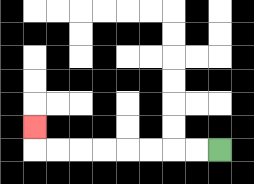{'start': '[9, 6]', 'end': '[1, 5]', 'path_directions': 'L,L,L,L,L,L,L,L,U', 'path_coordinates': '[[9, 6], [8, 6], [7, 6], [6, 6], [5, 6], [4, 6], [3, 6], [2, 6], [1, 6], [1, 5]]'}